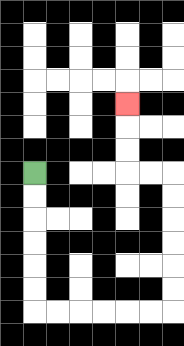{'start': '[1, 7]', 'end': '[5, 4]', 'path_directions': 'D,D,D,D,D,D,R,R,R,R,R,R,U,U,U,U,U,U,L,L,U,U,U', 'path_coordinates': '[[1, 7], [1, 8], [1, 9], [1, 10], [1, 11], [1, 12], [1, 13], [2, 13], [3, 13], [4, 13], [5, 13], [6, 13], [7, 13], [7, 12], [7, 11], [7, 10], [7, 9], [7, 8], [7, 7], [6, 7], [5, 7], [5, 6], [5, 5], [5, 4]]'}